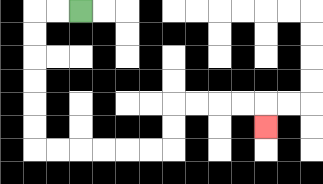{'start': '[3, 0]', 'end': '[11, 5]', 'path_directions': 'L,L,D,D,D,D,D,D,R,R,R,R,R,R,U,U,R,R,R,R,D', 'path_coordinates': '[[3, 0], [2, 0], [1, 0], [1, 1], [1, 2], [1, 3], [1, 4], [1, 5], [1, 6], [2, 6], [3, 6], [4, 6], [5, 6], [6, 6], [7, 6], [7, 5], [7, 4], [8, 4], [9, 4], [10, 4], [11, 4], [11, 5]]'}